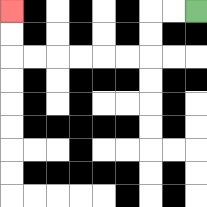{'start': '[8, 0]', 'end': '[0, 0]', 'path_directions': 'L,L,D,D,L,L,L,L,L,L,U,U', 'path_coordinates': '[[8, 0], [7, 0], [6, 0], [6, 1], [6, 2], [5, 2], [4, 2], [3, 2], [2, 2], [1, 2], [0, 2], [0, 1], [0, 0]]'}